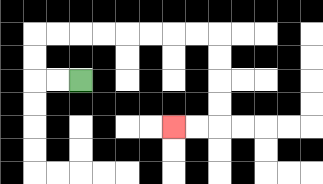{'start': '[3, 3]', 'end': '[7, 5]', 'path_directions': 'L,L,U,U,R,R,R,R,R,R,R,R,D,D,D,D,L,L', 'path_coordinates': '[[3, 3], [2, 3], [1, 3], [1, 2], [1, 1], [2, 1], [3, 1], [4, 1], [5, 1], [6, 1], [7, 1], [8, 1], [9, 1], [9, 2], [9, 3], [9, 4], [9, 5], [8, 5], [7, 5]]'}